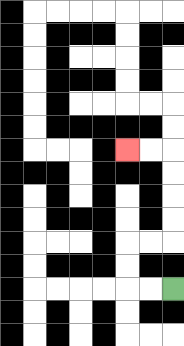{'start': '[7, 12]', 'end': '[5, 6]', 'path_directions': 'L,L,U,U,R,R,U,U,U,U,L,L', 'path_coordinates': '[[7, 12], [6, 12], [5, 12], [5, 11], [5, 10], [6, 10], [7, 10], [7, 9], [7, 8], [7, 7], [7, 6], [6, 6], [5, 6]]'}